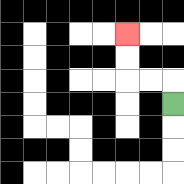{'start': '[7, 4]', 'end': '[5, 1]', 'path_directions': 'U,L,L,U,U', 'path_coordinates': '[[7, 4], [7, 3], [6, 3], [5, 3], [5, 2], [5, 1]]'}